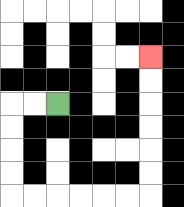{'start': '[2, 4]', 'end': '[6, 2]', 'path_directions': 'L,L,D,D,D,D,R,R,R,R,R,R,U,U,U,U,U,U', 'path_coordinates': '[[2, 4], [1, 4], [0, 4], [0, 5], [0, 6], [0, 7], [0, 8], [1, 8], [2, 8], [3, 8], [4, 8], [5, 8], [6, 8], [6, 7], [6, 6], [6, 5], [6, 4], [6, 3], [6, 2]]'}